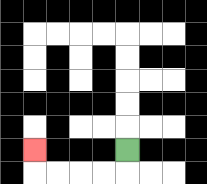{'start': '[5, 6]', 'end': '[1, 6]', 'path_directions': 'D,L,L,L,L,U', 'path_coordinates': '[[5, 6], [5, 7], [4, 7], [3, 7], [2, 7], [1, 7], [1, 6]]'}